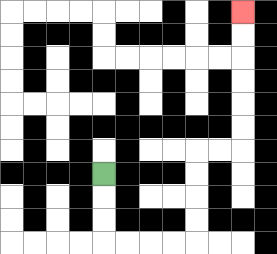{'start': '[4, 7]', 'end': '[10, 0]', 'path_directions': 'D,D,D,R,R,R,R,U,U,U,U,R,R,U,U,U,U,U,U', 'path_coordinates': '[[4, 7], [4, 8], [4, 9], [4, 10], [5, 10], [6, 10], [7, 10], [8, 10], [8, 9], [8, 8], [8, 7], [8, 6], [9, 6], [10, 6], [10, 5], [10, 4], [10, 3], [10, 2], [10, 1], [10, 0]]'}